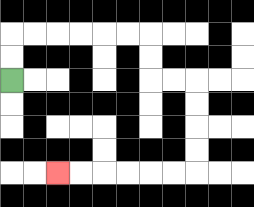{'start': '[0, 3]', 'end': '[2, 7]', 'path_directions': 'U,U,R,R,R,R,R,R,D,D,R,R,D,D,D,D,L,L,L,L,L,L', 'path_coordinates': '[[0, 3], [0, 2], [0, 1], [1, 1], [2, 1], [3, 1], [4, 1], [5, 1], [6, 1], [6, 2], [6, 3], [7, 3], [8, 3], [8, 4], [8, 5], [8, 6], [8, 7], [7, 7], [6, 7], [5, 7], [4, 7], [3, 7], [2, 7]]'}